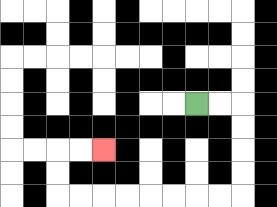{'start': '[8, 4]', 'end': '[4, 6]', 'path_directions': 'R,R,D,D,D,D,L,L,L,L,L,L,L,L,U,U,R,R', 'path_coordinates': '[[8, 4], [9, 4], [10, 4], [10, 5], [10, 6], [10, 7], [10, 8], [9, 8], [8, 8], [7, 8], [6, 8], [5, 8], [4, 8], [3, 8], [2, 8], [2, 7], [2, 6], [3, 6], [4, 6]]'}